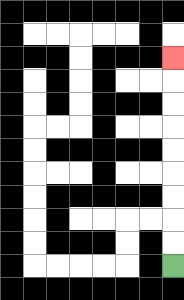{'start': '[7, 11]', 'end': '[7, 2]', 'path_directions': 'U,U,U,U,U,U,U,U,U', 'path_coordinates': '[[7, 11], [7, 10], [7, 9], [7, 8], [7, 7], [7, 6], [7, 5], [7, 4], [7, 3], [7, 2]]'}